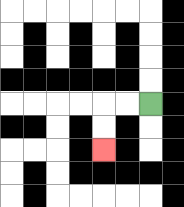{'start': '[6, 4]', 'end': '[4, 6]', 'path_directions': 'L,L,D,D', 'path_coordinates': '[[6, 4], [5, 4], [4, 4], [4, 5], [4, 6]]'}